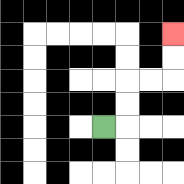{'start': '[4, 5]', 'end': '[7, 1]', 'path_directions': 'R,U,U,R,R,U,U', 'path_coordinates': '[[4, 5], [5, 5], [5, 4], [5, 3], [6, 3], [7, 3], [7, 2], [7, 1]]'}